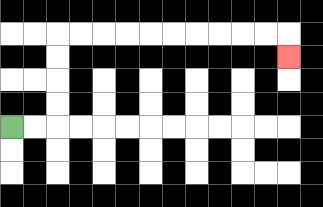{'start': '[0, 5]', 'end': '[12, 2]', 'path_directions': 'R,R,U,U,U,U,R,R,R,R,R,R,R,R,R,R,D', 'path_coordinates': '[[0, 5], [1, 5], [2, 5], [2, 4], [2, 3], [2, 2], [2, 1], [3, 1], [4, 1], [5, 1], [6, 1], [7, 1], [8, 1], [9, 1], [10, 1], [11, 1], [12, 1], [12, 2]]'}